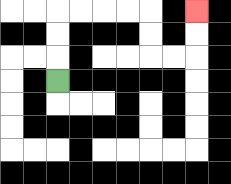{'start': '[2, 3]', 'end': '[8, 0]', 'path_directions': 'U,U,U,R,R,R,R,D,D,R,R,U,U', 'path_coordinates': '[[2, 3], [2, 2], [2, 1], [2, 0], [3, 0], [4, 0], [5, 0], [6, 0], [6, 1], [6, 2], [7, 2], [8, 2], [8, 1], [8, 0]]'}